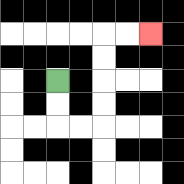{'start': '[2, 3]', 'end': '[6, 1]', 'path_directions': 'D,D,R,R,U,U,U,U,R,R', 'path_coordinates': '[[2, 3], [2, 4], [2, 5], [3, 5], [4, 5], [4, 4], [4, 3], [4, 2], [4, 1], [5, 1], [6, 1]]'}